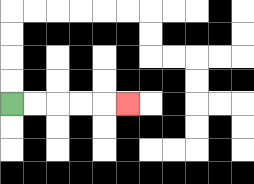{'start': '[0, 4]', 'end': '[5, 4]', 'path_directions': 'R,R,R,R,R', 'path_coordinates': '[[0, 4], [1, 4], [2, 4], [3, 4], [4, 4], [5, 4]]'}